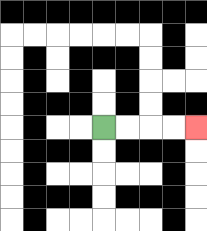{'start': '[4, 5]', 'end': '[8, 5]', 'path_directions': 'R,R,R,R', 'path_coordinates': '[[4, 5], [5, 5], [6, 5], [7, 5], [8, 5]]'}